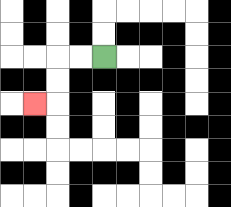{'start': '[4, 2]', 'end': '[1, 4]', 'path_directions': 'L,L,D,D,L', 'path_coordinates': '[[4, 2], [3, 2], [2, 2], [2, 3], [2, 4], [1, 4]]'}